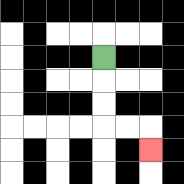{'start': '[4, 2]', 'end': '[6, 6]', 'path_directions': 'D,D,D,R,R,D', 'path_coordinates': '[[4, 2], [4, 3], [4, 4], [4, 5], [5, 5], [6, 5], [6, 6]]'}